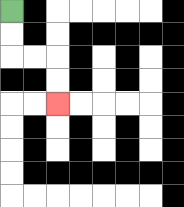{'start': '[0, 0]', 'end': '[2, 4]', 'path_directions': 'D,D,R,R,D,D', 'path_coordinates': '[[0, 0], [0, 1], [0, 2], [1, 2], [2, 2], [2, 3], [2, 4]]'}